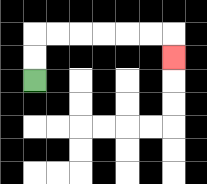{'start': '[1, 3]', 'end': '[7, 2]', 'path_directions': 'U,U,R,R,R,R,R,R,D', 'path_coordinates': '[[1, 3], [1, 2], [1, 1], [2, 1], [3, 1], [4, 1], [5, 1], [6, 1], [7, 1], [7, 2]]'}